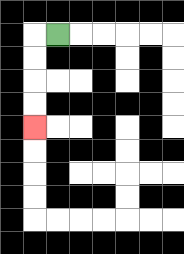{'start': '[2, 1]', 'end': '[1, 5]', 'path_directions': 'L,D,D,D,D', 'path_coordinates': '[[2, 1], [1, 1], [1, 2], [1, 3], [1, 4], [1, 5]]'}